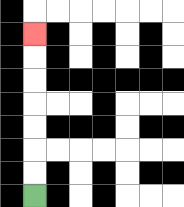{'start': '[1, 8]', 'end': '[1, 1]', 'path_directions': 'U,U,U,U,U,U,U', 'path_coordinates': '[[1, 8], [1, 7], [1, 6], [1, 5], [1, 4], [1, 3], [1, 2], [1, 1]]'}